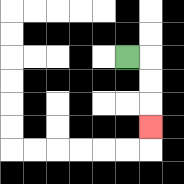{'start': '[5, 2]', 'end': '[6, 5]', 'path_directions': 'R,D,D,D', 'path_coordinates': '[[5, 2], [6, 2], [6, 3], [6, 4], [6, 5]]'}